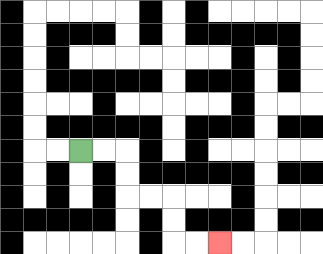{'start': '[3, 6]', 'end': '[9, 10]', 'path_directions': 'R,R,D,D,R,R,D,D,R,R', 'path_coordinates': '[[3, 6], [4, 6], [5, 6], [5, 7], [5, 8], [6, 8], [7, 8], [7, 9], [7, 10], [8, 10], [9, 10]]'}